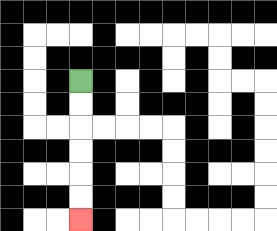{'start': '[3, 3]', 'end': '[3, 9]', 'path_directions': 'D,D,D,D,D,D', 'path_coordinates': '[[3, 3], [3, 4], [3, 5], [3, 6], [3, 7], [3, 8], [3, 9]]'}